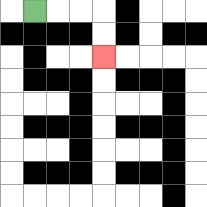{'start': '[1, 0]', 'end': '[4, 2]', 'path_directions': 'R,R,R,D,D', 'path_coordinates': '[[1, 0], [2, 0], [3, 0], [4, 0], [4, 1], [4, 2]]'}